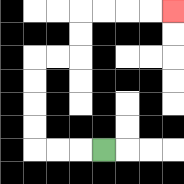{'start': '[4, 6]', 'end': '[7, 0]', 'path_directions': 'L,L,L,U,U,U,U,R,R,U,U,R,R,R,R', 'path_coordinates': '[[4, 6], [3, 6], [2, 6], [1, 6], [1, 5], [1, 4], [1, 3], [1, 2], [2, 2], [3, 2], [3, 1], [3, 0], [4, 0], [5, 0], [6, 0], [7, 0]]'}